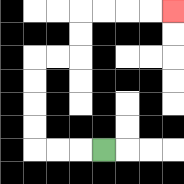{'start': '[4, 6]', 'end': '[7, 0]', 'path_directions': 'L,L,L,U,U,U,U,R,R,U,U,R,R,R,R', 'path_coordinates': '[[4, 6], [3, 6], [2, 6], [1, 6], [1, 5], [1, 4], [1, 3], [1, 2], [2, 2], [3, 2], [3, 1], [3, 0], [4, 0], [5, 0], [6, 0], [7, 0]]'}